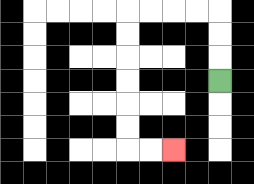{'start': '[9, 3]', 'end': '[7, 6]', 'path_directions': 'U,U,U,L,L,L,L,D,D,D,D,D,D,R,R', 'path_coordinates': '[[9, 3], [9, 2], [9, 1], [9, 0], [8, 0], [7, 0], [6, 0], [5, 0], [5, 1], [5, 2], [5, 3], [5, 4], [5, 5], [5, 6], [6, 6], [7, 6]]'}